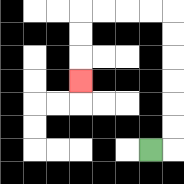{'start': '[6, 6]', 'end': '[3, 3]', 'path_directions': 'R,U,U,U,U,U,U,L,L,L,L,D,D,D', 'path_coordinates': '[[6, 6], [7, 6], [7, 5], [7, 4], [7, 3], [7, 2], [7, 1], [7, 0], [6, 0], [5, 0], [4, 0], [3, 0], [3, 1], [3, 2], [3, 3]]'}